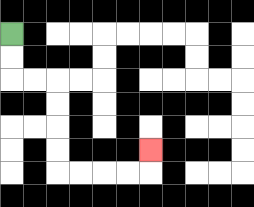{'start': '[0, 1]', 'end': '[6, 6]', 'path_directions': 'D,D,R,R,D,D,D,D,R,R,R,R,U', 'path_coordinates': '[[0, 1], [0, 2], [0, 3], [1, 3], [2, 3], [2, 4], [2, 5], [2, 6], [2, 7], [3, 7], [4, 7], [5, 7], [6, 7], [6, 6]]'}